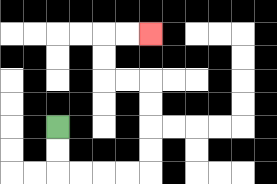{'start': '[2, 5]', 'end': '[6, 1]', 'path_directions': 'D,D,R,R,R,R,U,U,U,U,L,L,U,U,R,R', 'path_coordinates': '[[2, 5], [2, 6], [2, 7], [3, 7], [4, 7], [5, 7], [6, 7], [6, 6], [6, 5], [6, 4], [6, 3], [5, 3], [4, 3], [4, 2], [4, 1], [5, 1], [6, 1]]'}